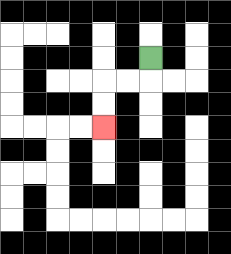{'start': '[6, 2]', 'end': '[4, 5]', 'path_directions': 'D,L,L,D,D', 'path_coordinates': '[[6, 2], [6, 3], [5, 3], [4, 3], [4, 4], [4, 5]]'}